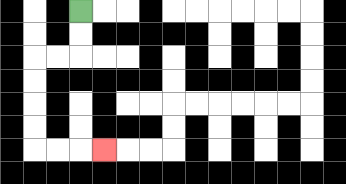{'start': '[3, 0]', 'end': '[4, 6]', 'path_directions': 'D,D,L,L,D,D,D,D,R,R,R', 'path_coordinates': '[[3, 0], [3, 1], [3, 2], [2, 2], [1, 2], [1, 3], [1, 4], [1, 5], [1, 6], [2, 6], [3, 6], [4, 6]]'}